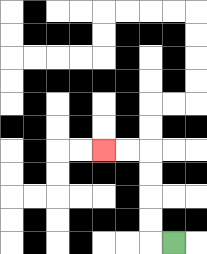{'start': '[7, 10]', 'end': '[4, 6]', 'path_directions': 'L,U,U,U,U,L,L', 'path_coordinates': '[[7, 10], [6, 10], [6, 9], [6, 8], [6, 7], [6, 6], [5, 6], [4, 6]]'}